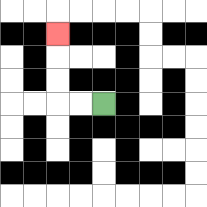{'start': '[4, 4]', 'end': '[2, 1]', 'path_directions': 'L,L,U,U,U', 'path_coordinates': '[[4, 4], [3, 4], [2, 4], [2, 3], [2, 2], [2, 1]]'}